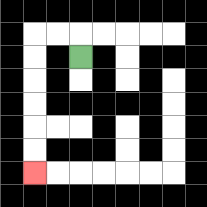{'start': '[3, 2]', 'end': '[1, 7]', 'path_directions': 'U,L,L,D,D,D,D,D,D', 'path_coordinates': '[[3, 2], [3, 1], [2, 1], [1, 1], [1, 2], [1, 3], [1, 4], [1, 5], [1, 6], [1, 7]]'}